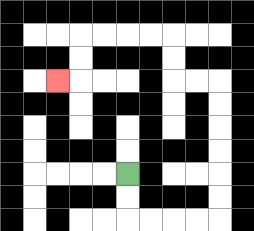{'start': '[5, 7]', 'end': '[2, 3]', 'path_directions': 'D,D,R,R,R,R,U,U,U,U,U,U,L,L,U,U,L,L,L,L,D,D,L', 'path_coordinates': '[[5, 7], [5, 8], [5, 9], [6, 9], [7, 9], [8, 9], [9, 9], [9, 8], [9, 7], [9, 6], [9, 5], [9, 4], [9, 3], [8, 3], [7, 3], [7, 2], [7, 1], [6, 1], [5, 1], [4, 1], [3, 1], [3, 2], [3, 3], [2, 3]]'}